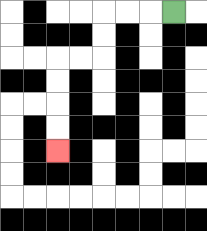{'start': '[7, 0]', 'end': '[2, 6]', 'path_directions': 'L,L,L,D,D,L,L,D,D,D,D', 'path_coordinates': '[[7, 0], [6, 0], [5, 0], [4, 0], [4, 1], [4, 2], [3, 2], [2, 2], [2, 3], [2, 4], [2, 5], [2, 6]]'}